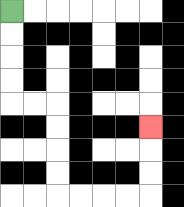{'start': '[0, 0]', 'end': '[6, 5]', 'path_directions': 'D,D,D,D,R,R,D,D,D,D,R,R,R,R,U,U,U', 'path_coordinates': '[[0, 0], [0, 1], [0, 2], [0, 3], [0, 4], [1, 4], [2, 4], [2, 5], [2, 6], [2, 7], [2, 8], [3, 8], [4, 8], [5, 8], [6, 8], [6, 7], [6, 6], [6, 5]]'}